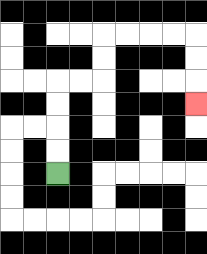{'start': '[2, 7]', 'end': '[8, 4]', 'path_directions': 'U,U,U,U,R,R,U,U,R,R,R,R,D,D,D', 'path_coordinates': '[[2, 7], [2, 6], [2, 5], [2, 4], [2, 3], [3, 3], [4, 3], [4, 2], [4, 1], [5, 1], [6, 1], [7, 1], [8, 1], [8, 2], [8, 3], [8, 4]]'}